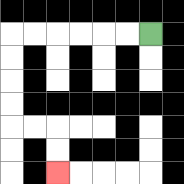{'start': '[6, 1]', 'end': '[2, 7]', 'path_directions': 'L,L,L,L,L,L,D,D,D,D,R,R,D,D', 'path_coordinates': '[[6, 1], [5, 1], [4, 1], [3, 1], [2, 1], [1, 1], [0, 1], [0, 2], [0, 3], [0, 4], [0, 5], [1, 5], [2, 5], [2, 6], [2, 7]]'}